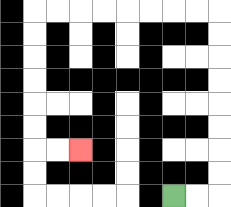{'start': '[7, 8]', 'end': '[3, 6]', 'path_directions': 'R,R,U,U,U,U,U,U,U,U,L,L,L,L,L,L,L,L,D,D,D,D,D,D,R,R', 'path_coordinates': '[[7, 8], [8, 8], [9, 8], [9, 7], [9, 6], [9, 5], [9, 4], [9, 3], [9, 2], [9, 1], [9, 0], [8, 0], [7, 0], [6, 0], [5, 0], [4, 0], [3, 0], [2, 0], [1, 0], [1, 1], [1, 2], [1, 3], [1, 4], [1, 5], [1, 6], [2, 6], [3, 6]]'}